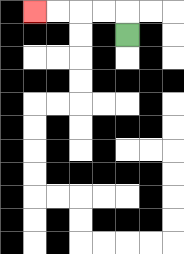{'start': '[5, 1]', 'end': '[1, 0]', 'path_directions': 'U,L,L,L,L', 'path_coordinates': '[[5, 1], [5, 0], [4, 0], [3, 0], [2, 0], [1, 0]]'}